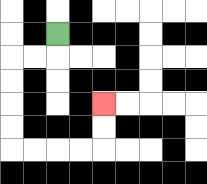{'start': '[2, 1]', 'end': '[4, 4]', 'path_directions': 'D,L,L,D,D,D,D,R,R,R,R,U,U', 'path_coordinates': '[[2, 1], [2, 2], [1, 2], [0, 2], [0, 3], [0, 4], [0, 5], [0, 6], [1, 6], [2, 6], [3, 6], [4, 6], [4, 5], [4, 4]]'}